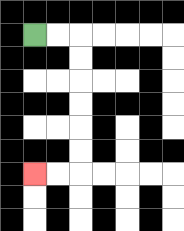{'start': '[1, 1]', 'end': '[1, 7]', 'path_directions': 'R,R,D,D,D,D,D,D,L,L', 'path_coordinates': '[[1, 1], [2, 1], [3, 1], [3, 2], [3, 3], [3, 4], [3, 5], [3, 6], [3, 7], [2, 7], [1, 7]]'}